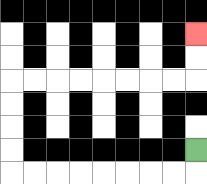{'start': '[8, 6]', 'end': '[8, 1]', 'path_directions': 'D,L,L,L,L,L,L,L,L,U,U,U,U,R,R,R,R,R,R,R,R,U,U', 'path_coordinates': '[[8, 6], [8, 7], [7, 7], [6, 7], [5, 7], [4, 7], [3, 7], [2, 7], [1, 7], [0, 7], [0, 6], [0, 5], [0, 4], [0, 3], [1, 3], [2, 3], [3, 3], [4, 3], [5, 3], [6, 3], [7, 3], [8, 3], [8, 2], [8, 1]]'}